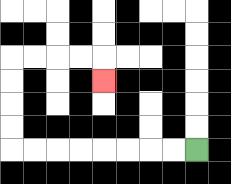{'start': '[8, 6]', 'end': '[4, 3]', 'path_directions': 'L,L,L,L,L,L,L,L,U,U,U,U,R,R,R,R,D', 'path_coordinates': '[[8, 6], [7, 6], [6, 6], [5, 6], [4, 6], [3, 6], [2, 6], [1, 6], [0, 6], [0, 5], [0, 4], [0, 3], [0, 2], [1, 2], [2, 2], [3, 2], [4, 2], [4, 3]]'}